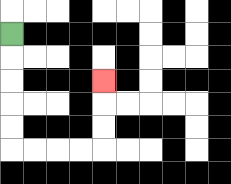{'start': '[0, 1]', 'end': '[4, 3]', 'path_directions': 'D,D,D,D,D,R,R,R,R,U,U,U', 'path_coordinates': '[[0, 1], [0, 2], [0, 3], [0, 4], [0, 5], [0, 6], [1, 6], [2, 6], [3, 6], [4, 6], [4, 5], [4, 4], [4, 3]]'}